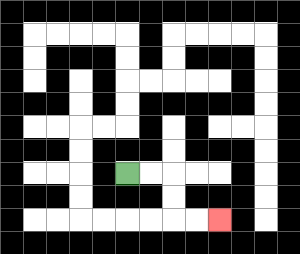{'start': '[5, 7]', 'end': '[9, 9]', 'path_directions': 'R,R,D,D,R,R', 'path_coordinates': '[[5, 7], [6, 7], [7, 7], [7, 8], [7, 9], [8, 9], [9, 9]]'}